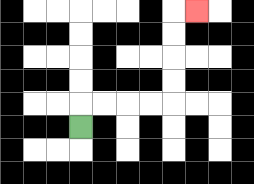{'start': '[3, 5]', 'end': '[8, 0]', 'path_directions': 'U,R,R,R,R,U,U,U,U,R', 'path_coordinates': '[[3, 5], [3, 4], [4, 4], [5, 4], [6, 4], [7, 4], [7, 3], [7, 2], [7, 1], [7, 0], [8, 0]]'}